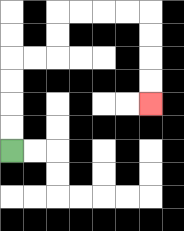{'start': '[0, 6]', 'end': '[6, 4]', 'path_directions': 'U,U,U,U,R,R,U,U,R,R,R,R,D,D,D,D', 'path_coordinates': '[[0, 6], [0, 5], [0, 4], [0, 3], [0, 2], [1, 2], [2, 2], [2, 1], [2, 0], [3, 0], [4, 0], [5, 0], [6, 0], [6, 1], [6, 2], [6, 3], [6, 4]]'}